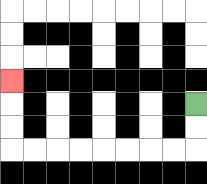{'start': '[8, 4]', 'end': '[0, 3]', 'path_directions': 'D,D,L,L,L,L,L,L,L,L,U,U,U', 'path_coordinates': '[[8, 4], [8, 5], [8, 6], [7, 6], [6, 6], [5, 6], [4, 6], [3, 6], [2, 6], [1, 6], [0, 6], [0, 5], [0, 4], [0, 3]]'}